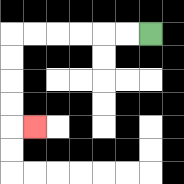{'start': '[6, 1]', 'end': '[1, 5]', 'path_directions': 'L,L,L,L,L,L,D,D,D,D,R', 'path_coordinates': '[[6, 1], [5, 1], [4, 1], [3, 1], [2, 1], [1, 1], [0, 1], [0, 2], [0, 3], [0, 4], [0, 5], [1, 5]]'}